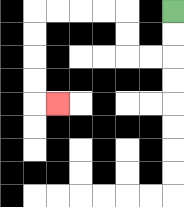{'start': '[7, 0]', 'end': '[2, 4]', 'path_directions': 'D,D,L,L,U,U,L,L,L,L,D,D,D,D,R', 'path_coordinates': '[[7, 0], [7, 1], [7, 2], [6, 2], [5, 2], [5, 1], [5, 0], [4, 0], [3, 0], [2, 0], [1, 0], [1, 1], [1, 2], [1, 3], [1, 4], [2, 4]]'}